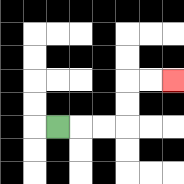{'start': '[2, 5]', 'end': '[7, 3]', 'path_directions': 'R,R,R,U,U,R,R', 'path_coordinates': '[[2, 5], [3, 5], [4, 5], [5, 5], [5, 4], [5, 3], [6, 3], [7, 3]]'}